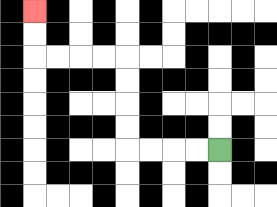{'start': '[9, 6]', 'end': '[1, 0]', 'path_directions': 'L,L,L,L,U,U,U,U,L,L,L,L,U,U', 'path_coordinates': '[[9, 6], [8, 6], [7, 6], [6, 6], [5, 6], [5, 5], [5, 4], [5, 3], [5, 2], [4, 2], [3, 2], [2, 2], [1, 2], [1, 1], [1, 0]]'}